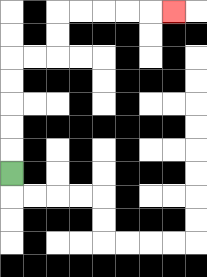{'start': '[0, 7]', 'end': '[7, 0]', 'path_directions': 'U,U,U,U,U,R,R,U,U,R,R,R,R,R', 'path_coordinates': '[[0, 7], [0, 6], [0, 5], [0, 4], [0, 3], [0, 2], [1, 2], [2, 2], [2, 1], [2, 0], [3, 0], [4, 0], [5, 0], [6, 0], [7, 0]]'}